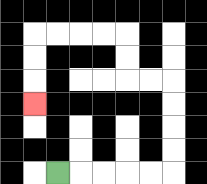{'start': '[2, 7]', 'end': '[1, 4]', 'path_directions': 'R,R,R,R,R,U,U,U,U,L,L,U,U,L,L,L,L,D,D,D', 'path_coordinates': '[[2, 7], [3, 7], [4, 7], [5, 7], [6, 7], [7, 7], [7, 6], [7, 5], [7, 4], [7, 3], [6, 3], [5, 3], [5, 2], [5, 1], [4, 1], [3, 1], [2, 1], [1, 1], [1, 2], [1, 3], [1, 4]]'}